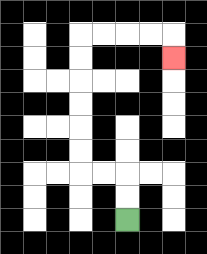{'start': '[5, 9]', 'end': '[7, 2]', 'path_directions': 'U,U,L,L,U,U,U,U,U,U,R,R,R,R,D', 'path_coordinates': '[[5, 9], [5, 8], [5, 7], [4, 7], [3, 7], [3, 6], [3, 5], [3, 4], [3, 3], [3, 2], [3, 1], [4, 1], [5, 1], [6, 1], [7, 1], [7, 2]]'}